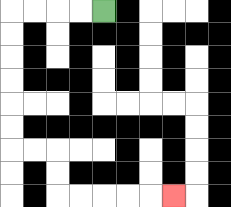{'start': '[4, 0]', 'end': '[7, 8]', 'path_directions': 'L,L,L,L,D,D,D,D,D,D,R,R,D,D,R,R,R,R,R', 'path_coordinates': '[[4, 0], [3, 0], [2, 0], [1, 0], [0, 0], [0, 1], [0, 2], [0, 3], [0, 4], [0, 5], [0, 6], [1, 6], [2, 6], [2, 7], [2, 8], [3, 8], [4, 8], [5, 8], [6, 8], [7, 8]]'}